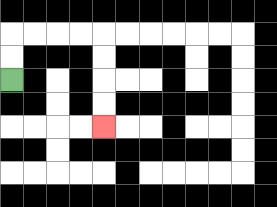{'start': '[0, 3]', 'end': '[4, 5]', 'path_directions': 'U,U,R,R,R,R,D,D,D,D', 'path_coordinates': '[[0, 3], [0, 2], [0, 1], [1, 1], [2, 1], [3, 1], [4, 1], [4, 2], [4, 3], [4, 4], [4, 5]]'}